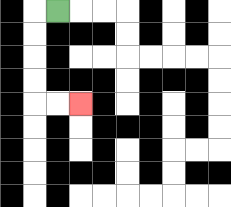{'start': '[2, 0]', 'end': '[3, 4]', 'path_directions': 'L,D,D,D,D,R,R', 'path_coordinates': '[[2, 0], [1, 0], [1, 1], [1, 2], [1, 3], [1, 4], [2, 4], [3, 4]]'}